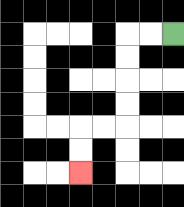{'start': '[7, 1]', 'end': '[3, 7]', 'path_directions': 'L,L,D,D,D,D,L,L,D,D', 'path_coordinates': '[[7, 1], [6, 1], [5, 1], [5, 2], [5, 3], [5, 4], [5, 5], [4, 5], [3, 5], [3, 6], [3, 7]]'}